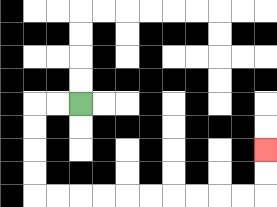{'start': '[3, 4]', 'end': '[11, 6]', 'path_directions': 'L,L,D,D,D,D,R,R,R,R,R,R,R,R,R,R,U,U', 'path_coordinates': '[[3, 4], [2, 4], [1, 4], [1, 5], [1, 6], [1, 7], [1, 8], [2, 8], [3, 8], [4, 8], [5, 8], [6, 8], [7, 8], [8, 8], [9, 8], [10, 8], [11, 8], [11, 7], [11, 6]]'}